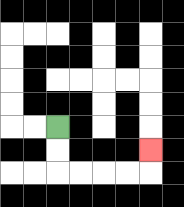{'start': '[2, 5]', 'end': '[6, 6]', 'path_directions': 'D,D,R,R,R,R,U', 'path_coordinates': '[[2, 5], [2, 6], [2, 7], [3, 7], [4, 7], [5, 7], [6, 7], [6, 6]]'}